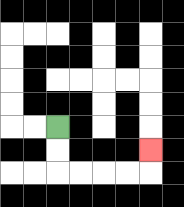{'start': '[2, 5]', 'end': '[6, 6]', 'path_directions': 'D,D,R,R,R,R,U', 'path_coordinates': '[[2, 5], [2, 6], [2, 7], [3, 7], [4, 7], [5, 7], [6, 7], [6, 6]]'}